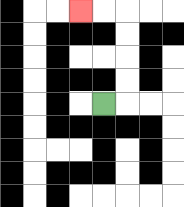{'start': '[4, 4]', 'end': '[3, 0]', 'path_directions': 'R,U,U,U,U,L,L', 'path_coordinates': '[[4, 4], [5, 4], [5, 3], [5, 2], [5, 1], [5, 0], [4, 0], [3, 0]]'}